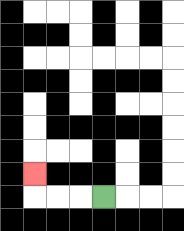{'start': '[4, 8]', 'end': '[1, 7]', 'path_directions': 'L,L,L,U', 'path_coordinates': '[[4, 8], [3, 8], [2, 8], [1, 8], [1, 7]]'}